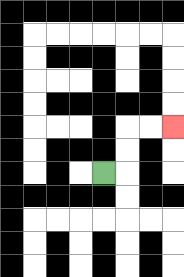{'start': '[4, 7]', 'end': '[7, 5]', 'path_directions': 'R,U,U,R,R', 'path_coordinates': '[[4, 7], [5, 7], [5, 6], [5, 5], [6, 5], [7, 5]]'}